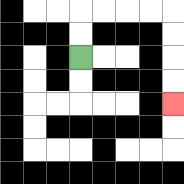{'start': '[3, 2]', 'end': '[7, 4]', 'path_directions': 'U,U,R,R,R,R,D,D,D,D', 'path_coordinates': '[[3, 2], [3, 1], [3, 0], [4, 0], [5, 0], [6, 0], [7, 0], [7, 1], [7, 2], [7, 3], [7, 4]]'}